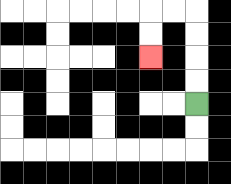{'start': '[8, 4]', 'end': '[6, 2]', 'path_directions': 'U,U,U,U,L,L,D,D', 'path_coordinates': '[[8, 4], [8, 3], [8, 2], [8, 1], [8, 0], [7, 0], [6, 0], [6, 1], [6, 2]]'}